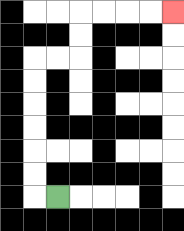{'start': '[2, 8]', 'end': '[7, 0]', 'path_directions': 'L,U,U,U,U,U,U,R,R,U,U,R,R,R,R', 'path_coordinates': '[[2, 8], [1, 8], [1, 7], [1, 6], [1, 5], [1, 4], [1, 3], [1, 2], [2, 2], [3, 2], [3, 1], [3, 0], [4, 0], [5, 0], [6, 0], [7, 0]]'}